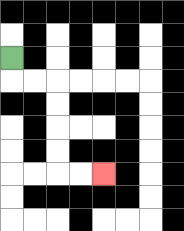{'start': '[0, 2]', 'end': '[4, 7]', 'path_directions': 'D,R,R,D,D,D,D,R,R', 'path_coordinates': '[[0, 2], [0, 3], [1, 3], [2, 3], [2, 4], [2, 5], [2, 6], [2, 7], [3, 7], [4, 7]]'}